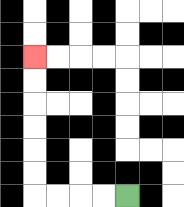{'start': '[5, 8]', 'end': '[1, 2]', 'path_directions': 'L,L,L,L,U,U,U,U,U,U', 'path_coordinates': '[[5, 8], [4, 8], [3, 8], [2, 8], [1, 8], [1, 7], [1, 6], [1, 5], [1, 4], [1, 3], [1, 2]]'}